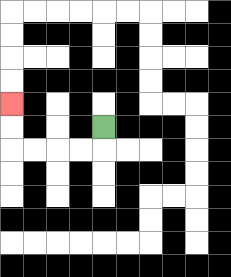{'start': '[4, 5]', 'end': '[0, 4]', 'path_directions': 'D,L,L,L,L,U,U', 'path_coordinates': '[[4, 5], [4, 6], [3, 6], [2, 6], [1, 6], [0, 6], [0, 5], [0, 4]]'}